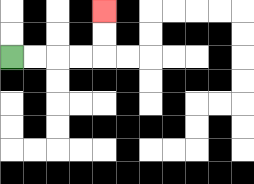{'start': '[0, 2]', 'end': '[4, 0]', 'path_directions': 'R,R,R,R,U,U', 'path_coordinates': '[[0, 2], [1, 2], [2, 2], [3, 2], [4, 2], [4, 1], [4, 0]]'}